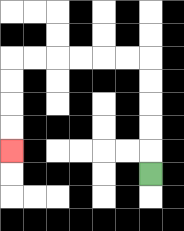{'start': '[6, 7]', 'end': '[0, 6]', 'path_directions': 'U,U,U,U,U,L,L,L,L,L,L,D,D,D,D', 'path_coordinates': '[[6, 7], [6, 6], [6, 5], [6, 4], [6, 3], [6, 2], [5, 2], [4, 2], [3, 2], [2, 2], [1, 2], [0, 2], [0, 3], [0, 4], [0, 5], [0, 6]]'}